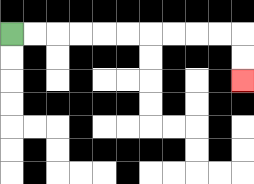{'start': '[0, 1]', 'end': '[10, 3]', 'path_directions': 'R,R,R,R,R,R,R,R,R,R,D,D', 'path_coordinates': '[[0, 1], [1, 1], [2, 1], [3, 1], [4, 1], [5, 1], [6, 1], [7, 1], [8, 1], [9, 1], [10, 1], [10, 2], [10, 3]]'}